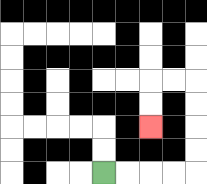{'start': '[4, 7]', 'end': '[6, 5]', 'path_directions': 'R,R,R,R,U,U,U,U,L,L,D,D', 'path_coordinates': '[[4, 7], [5, 7], [6, 7], [7, 7], [8, 7], [8, 6], [8, 5], [8, 4], [8, 3], [7, 3], [6, 3], [6, 4], [6, 5]]'}